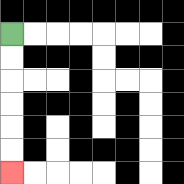{'start': '[0, 1]', 'end': '[0, 7]', 'path_directions': 'D,D,D,D,D,D', 'path_coordinates': '[[0, 1], [0, 2], [0, 3], [0, 4], [0, 5], [0, 6], [0, 7]]'}